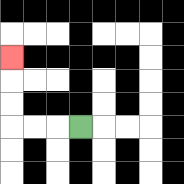{'start': '[3, 5]', 'end': '[0, 2]', 'path_directions': 'L,L,L,U,U,U', 'path_coordinates': '[[3, 5], [2, 5], [1, 5], [0, 5], [0, 4], [0, 3], [0, 2]]'}